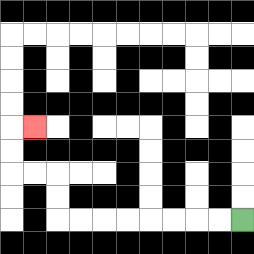{'start': '[10, 9]', 'end': '[1, 5]', 'path_directions': 'L,L,L,L,L,L,L,L,U,U,L,L,U,U,R', 'path_coordinates': '[[10, 9], [9, 9], [8, 9], [7, 9], [6, 9], [5, 9], [4, 9], [3, 9], [2, 9], [2, 8], [2, 7], [1, 7], [0, 7], [0, 6], [0, 5], [1, 5]]'}